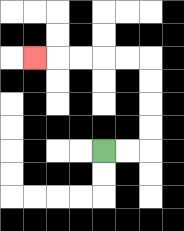{'start': '[4, 6]', 'end': '[1, 2]', 'path_directions': 'R,R,U,U,U,U,L,L,L,L,L', 'path_coordinates': '[[4, 6], [5, 6], [6, 6], [6, 5], [6, 4], [6, 3], [6, 2], [5, 2], [4, 2], [3, 2], [2, 2], [1, 2]]'}